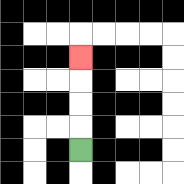{'start': '[3, 6]', 'end': '[3, 2]', 'path_directions': 'U,U,U,U', 'path_coordinates': '[[3, 6], [3, 5], [3, 4], [3, 3], [3, 2]]'}